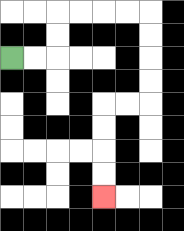{'start': '[0, 2]', 'end': '[4, 8]', 'path_directions': 'R,R,U,U,R,R,R,R,D,D,D,D,L,L,D,D,D,D', 'path_coordinates': '[[0, 2], [1, 2], [2, 2], [2, 1], [2, 0], [3, 0], [4, 0], [5, 0], [6, 0], [6, 1], [6, 2], [6, 3], [6, 4], [5, 4], [4, 4], [4, 5], [4, 6], [4, 7], [4, 8]]'}